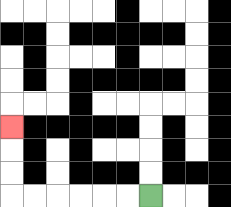{'start': '[6, 8]', 'end': '[0, 5]', 'path_directions': 'L,L,L,L,L,L,U,U,U', 'path_coordinates': '[[6, 8], [5, 8], [4, 8], [3, 8], [2, 8], [1, 8], [0, 8], [0, 7], [0, 6], [0, 5]]'}